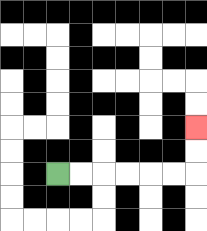{'start': '[2, 7]', 'end': '[8, 5]', 'path_directions': 'R,R,R,R,R,R,U,U', 'path_coordinates': '[[2, 7], [3, 7], [4, 7], [5, 7], [6, 7], [7, 7], [8, 7], [8, 6], [8, 5]]'}